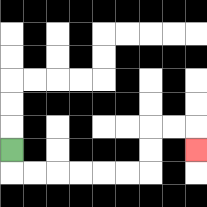{'start': '[0, 6]', 'end': '[8, 6]', 'path_directions': 'D,R,R,R,R,R,R,U,U,R,R,D', 'path_coordinates': '[[0, 6], [0, 7], [1, 7], [2, 7], [3, 7], [4, 7], [5, 7], [6, 7], [6, 6], [6, 5], [7, 5], [8, 5], [8, 6]]'}